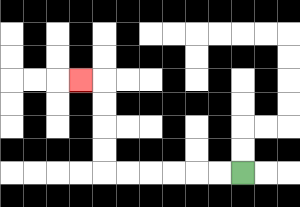{'start': '[10, 7]', 'end': '[3, 3]', 'path_directions': 'L,L,L,L,L,L,U,U,U,U,L', 'path_coordinates': '[[10, 7], [9, 7], [8, 7], [7, 7], [6, 7], [5, 7], [4, 7], [4, 6], [4, 5], [4, 4], [4, 3], [3, 3]]'}